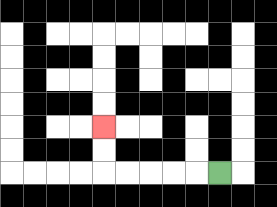{'start': '[9, 7]', 'end': '[4, 5]', 'path_directions': 'L,L,L,L,L,U,U', 'path_coordinates': '[[9, 7], [8, 7], [7, 7], [6, 7], [5, 7], [4, 7], [4, 6], [4, 5]]'}